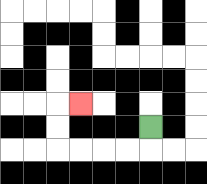{'start': '[6, 5]', 'end': '[3, 4]', 'path_directions': 'D,L,L,L,L,U,U,R', 'path_coordinates': '[[6, 5], [6, 6], [5, 6], [4, 6], [3, 6], [2, 6], [2, 5], [2, 4], [3, 4]]'}